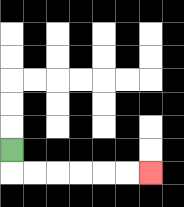{'start': '[0, 6]', 'end': '[6, 7]', 'path_directions': 'D,R,R,R,R,R,R', 'path_coordinates': '[[0, 6], [0, 7], [1, 7], [2, 7], [3, 7], [4, 7], [5, 7], [6, 7]]'}